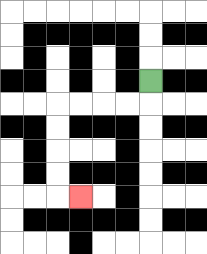{'start': '[6, 3]', 'end': '[3, 8]', 'path_directions': 'D,L,L,L,L,D,D,D,D,R', 'path_coordinates': '[[6, 3], [6, 4], [5, 4], [4, 4], [3, 4], [2, 4], [2, 5], [2, 6], [2, 7], [2, 8], [3, 8]]'}